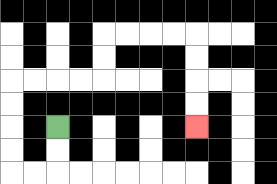{'start': '[2, 5]', 'end': '[8, 5]', 'path_directions': 'D,D,L,L,U,U,U,U,R,R,R,R,U,U,R,R,R,R,D,D,D,D', 'path_coordinates': '[[2, 5], [2, 6], [2, 7], [1, 7], [0, 7], [0, 6], [0, 5], [0, 4], [0, 3], [1, 3], [2, 3], [3, 3], [4, 3], [4, 2], [4, 1], [5, 1], [6, 1], [7, 1], [8, 1], [8, 2], [8, 3], [8, 4], [8, 5]]'}